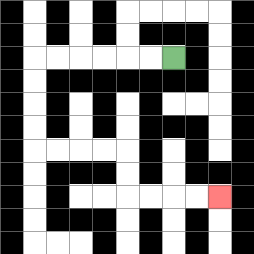{'start': '[7, 2]', 'end': '[9, 8]', 'path_directions': 'L,L,L,L,L,L,D,D,D,D,R,R,R,R,D,D,R,R,R,R', 'path_coordinates': '[[7, 2], [6, 2], [5, 2], [4, 2], [3, 2], [2, 2], [1, 2], [1, 3], [1, 4], [1, 5], [1, 6], [2, 6], [3, 6], [4, 6], [5, 6], [5, 7], [5, 8], [6, 8], [7, 8], [8, 8], [9, 8]]'}